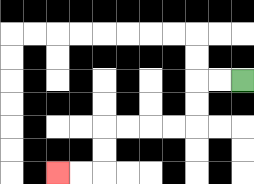{'start': '[10, 3]', 'end': '[2, 7]', 'path_directions': 'L,L,D,D,L,L,L,L,D,D,L,L', 'path_coordinates': '[[10, 3], [9, 3], [8, 3], [8, 4], [8, 5], [7, 5], [6, 5], [5, 5], [4, 5], [4, 6], [4, 7], [3, 7], [2, 7]]'}